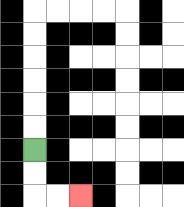{'start': '[1, 6]', 'end': '[3, 8]', 'path_directions': 'D,D,R,R', 'path_coordinates': '[[1, 6], [1, 7], [1, 8], [2, 8], [3, 8]]'}